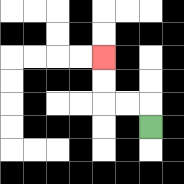{'start': '[6, 5]', 'end': '[4, 2]', 'path_directions': 'U,L,L,U,U', 'path_coordinates': '[[6, 5], [6, 4], [5, 4], [4, 4], [4, 3], [4, 2]]'}